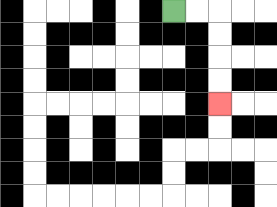{'start': '[7, 0]', 'end': '[9, 4]', 'path_directions': 'R,R,D,D,D,D', 'path_coordinates': '[[7, 0], [8, 0], [9, 0], [9, 1], [9, 2], [9, 3], [9, 4]]'}